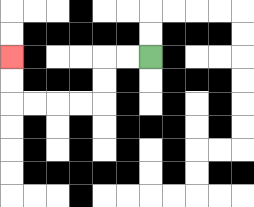{'start': '[6, 2]', 'end': '[0, 2]', 'path_directions': 'L,L,D,D,L,L,L,L,U,U', 'path_coordinates': '[[6, 2], [5, 2], [4, 2], [4, 3], [4, 4], [3, 4], [2, 4], [1, 4], [0, 4], [0, 3], [0, 2]]'}